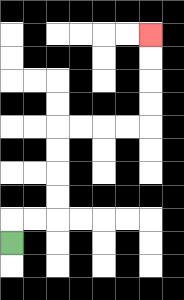{'start': '[0, 10]', 'end': '[6, 1]', 'path_directions': 'U,R,R,U,U,U,U,R,R,R,R,U,U,U,U', 'path_coordinates': '[[0, 10], [0, 9], [1, 9], [2, 9], [2, 8], [2, 7], [2, 6], [2, 5], [3, 5], [4, 5], [5, 5], [6, 5], [6, 4], [6, 3], [6, 2], [6, 1]]'}